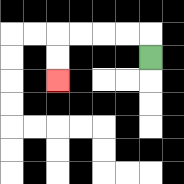{'start': '[6, 2]', 'end': '[2, 3]', 'path_directions': 'U,L,L,L,L,D,D', 'path_coordinates': '[[6, 2], [6, 1], [5, 1], [4, 1], [3, 1], [2, 1], [2, 2], [2, 3]]'}